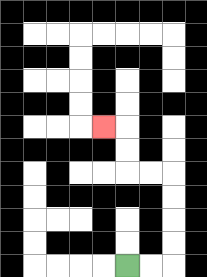{'start': '[5, 11]', 'end': '[4, 5]', 'path_directions': 'R,R,U,U,U,U,L,L,U,U,L', 'path_coordinates': '[[5, 11], [6, 11], [7, 11], [7, 10], [7, 9], [7, 8], [7, 7], [6, 7], [5, 7], [5, 6], [5, 5], [4, 5]]'}